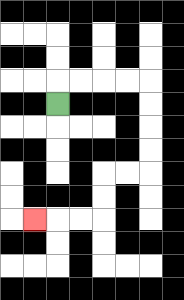{'start': '[2, 4]', 'end': '[1, 9]', 'path_directions': 'U,R,R,R,R,D,D,D,D,L,L,D,D,L,L,L', 'path_coordinates': '[[2, 4], [2, 3], [3, 3], [4, 3], [5, 3], [6, 3], [6, 4], [6, 5], [6, 6], [6, 7], [5, 7], [4, 7], [4, 8], [4, 9], [3, 9], [2, 9], [1, 9]]'}